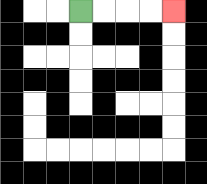{'start': '[3, 0]', 'end': '[7, 0]', 'path_directions': 'R,R,R,R', 'path_coordinates': '[[3, 0], [4, 0], [5, 0], [6, 0], [7, 0]]'}